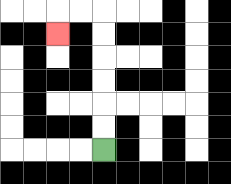{'start': '[4, 6]', 'end': '[2, 1]', 'path_directions': 'U,U,U,U,U,U,L,L,D', 'path_coordinates': '[[4, 6], [4, 5], [4, 4], [4, 3], [4, 2], [4, 1], [4, 0], [3, 0], [2, 0], [2, 1]]'}